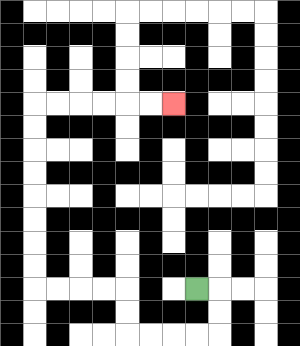{'start': '[8, 12]', 'end': '[7, 4]', 'path_directions': 'R,D,D,L,L,L,L,U,U,L,L,L,L,U,U,U,U,U,U,U,U,R,R,R,R,R,R', 'path_coordinates': '[[8, 12], [9, 12], [9, 13], [9, 14], [8, 14], [7, 14], [6, 14], [5, 14], [5, 13], [5, 12], [4, 12], [3, 12], [2, 12], [1, 12], [1, 11], [1, 10], [1, 9], [1, 8], [1, 7], [1, 6], [1, 5], [1, 4], [2, 4], [3, 4], [4, 4], [5, 4], [6, 4], [7, 4]]'}